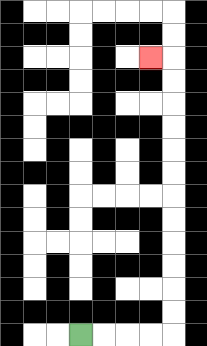{'start': '[3, 14]', 'end': '[6, 2]', 'path_directions': 'R,R,R,R,U,U,U,U,U,U,U,U,U,U,U,U,L', 'path_coordinates': '[[3, 14], [4, 14], [5, 14], [6, 14], [7, 14], [7, 13], [7, 12], [7, 11], [7, 10], [7, 9], [7, 8], [7, 7], [7, 6], [7, 5], [7, 4], [7, 3], [7, 2], [6, 2]]'}